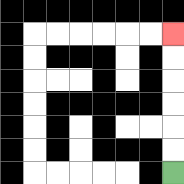{'start': '[7, 7]', 'end': '[7, 1]', 'path_directions': 'U,U,U,U,U,U', 'path_coordinates': '[[7, 7], [7, 6], [7, 5], [7, 4], [7, 3], [7, 2], [7, 1]]'}